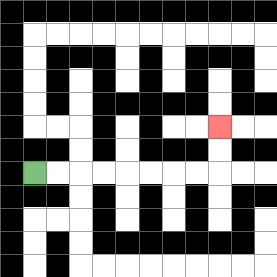{'start': '[1, 7]', 'end': '[9, 5]', 'path_directions': 'R,R,R,R,R,R,R,R,U,U', 'path_coordinates': '[[1, 7], [2, 7], [3, 7], [4, 7], [5, 7], [6, 7], [7, 7], [8, 7], [9, 7], [9, 6], [9, 5]]'}